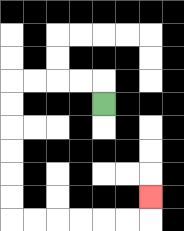{'start': '[4, 4]', 'end': '[6, 8]', 'path_directions': 'U,L,L,L,L,D,D,D,D,D,D,R,R,R,R,R,R,U', 'path_coordinates': '[[4, 4], [4, 3], [3, 3], [2, 3], [1, 3], [0, 3], [0, 4], [0, 5], [0, 6], [0, 7], [0, 8], [0, 9], [1, 9], [2, 9], [3, 9], [4, 9], [5, 9], [6, 9], [6, 8]]'}